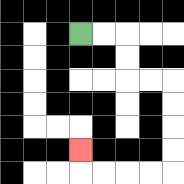{'start': '[3, 1]', 'end': '[3, 6]', 'path_directions': 'R,R,D,D,R,R,D,D,D,D,L,L,L,L,U', 'path_coordinates': '[[3, 1], [4, 1], [5, 1], [5, 2], [5, 3], [6, 3], [7, 3], [7, 4], [7, 5], [7, 6], [7, 7], [6, 7], [5, 7], [4, 7], [3, 7], [3, 6]]'}